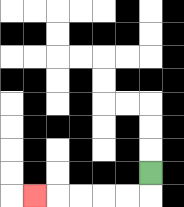{'start': '[6, 7]', 'end': '[1, 8]', 'path_directions': 'D,L,L,L,L,L', 'path_coordinates': '[[6, 7], [6, 8], [5, 8], [4, 8], [3, 8], [2, 8], [1, 8]]'}